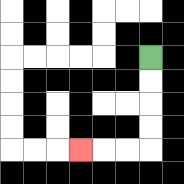{'start': '[6, 2]', 'end': '[3, 6]', 'path_directions': 'D,D,D,D,L,L,L', 'path_coordinates': '[[6, 2], [6, 3], [6, 4], [6, 5], [6, 6], [5, 6], [4, 6], [3, 6]]'}